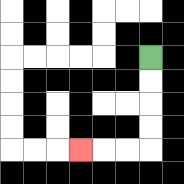{'start': '[6, 2]', 'end': '[3, 6]', 'path_directions': 'D,D,D,D,L,L,L', 'path_coordinates': '[[6, 2], [6, 3], [6, 4], [6, 5], [6, 6], [5, 6], [4, 6], [3, 6]]'}